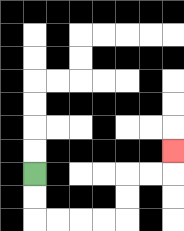{'start': '[1, 7]', 'end': '[7, 6]', 'path_directions': 'D,D,R,R,R,R,U,U,R,R,U', 'path_coordinates': '[[1, 7], [1, 8], [1, 9], [2, 9], [3, 9], [4, 9], [5, 9], [5, 8], [5, 7], [6, 7], [7, 7], [7, 6]]'}